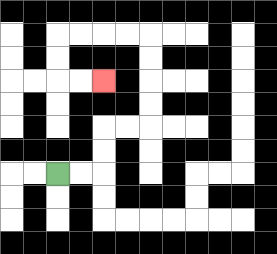{'start': '[2, 7]', 'end': '[4, 3]', 'path_directions': 'R,R,U,U,R,R,U,U,U,U,L,L,L,L,D,D,R,R', 'path_coordinates': '[[2, 7], [3, 7], [4, 7], [4, 6], [4, 5], [5, 5], [6, 5], [6, 4], [6, 3], [6, 2], [6, 1], [5, 1], [4, 1], [3, 1], [2, 1], [2, 2], [2, 3], [3, 3], [4, 3]]'}